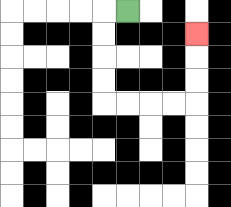{'start': '[5, 0]', 'end': '[8, 1]', 'path_directions': 'L,D,D,D,D,R,R,R,R,U,U,U', 'path_coordinates': '[[5, 0], [4, 0], [4, 1], [4, 2], [4, 3], [4, 4], [5, 4], [6, 4], [7, 4], [8, 4], [8, 3], [8, 2], [8, 1]]'}